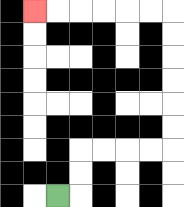{'start': '[2, 8]', 'end': '[1, 0]', 'path_directions': 'R,U,U,R,R,R,R,U,U,U,U,U,U,L,L,L,L,L,L', 'path_coordinates': '[[2, 8], [3, 8], [3, 7], [3, 6], [4, 6], [5, 6], [6, 6], [7, 6], [7, 5], [7, 4], [7, 3], [7, 2], [7, 1], [7, 0], [6, 0], [5, 0], [4, 0], [3, 0], [2, 0], [1, 0]]'}